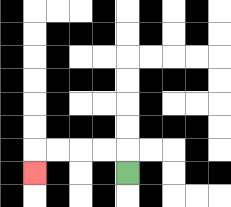{'start': '[5, 7]', 'end': '[1, 7]', 'path_directions': 'U,L,L,L,L,D', 'path_coordinates': '[[5, 7], [5, 6], [4, 6], [3, 6], [2, 6], [1, 6], [1, 7]]'}